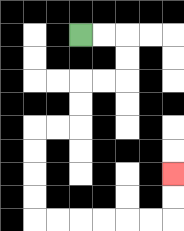{'start': '[3, 1]', 'end': '[7, 7]', 'path_directions': 'R,R,D,D,L,L,D,D,L,L,D,D,D,D,R,R,R,R,R,R,U,U', 'path_coordinates': '[[3, 1], [4, 1], [5, 1], [5, 2], [5, 3], [4, 3], [3, 3], [3, 4], [3, 5], [2, 5], [1, 5], [1, 6], [1, 7], [1, 8], [1, 9], [2, 9], [3, 9], [4, 9], [5, 9], [6, 9], [7, 9], [7, 8], [7, 7]]'}